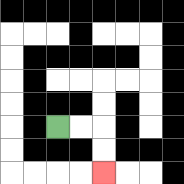{'start': '[2, 5]', 'end': '[4, 7]', 'path_directions': 'R,R,D,D', 'path_coordinates': '[[2, 5], [3, 5], [4, 5], [4, 6], [4, 7]]'}